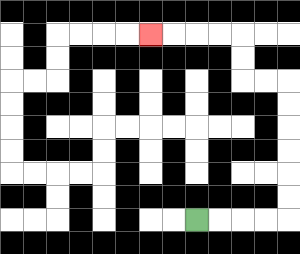{'start': '[8, 9]', 'end': '[6, 1]', 'path_directions': 'R,R,R,R,U,U,U,U,U,U,L,L,U,U,L,L,L,L', 'path_coordinates': '[[8, 9], [9, 9], [10, 9], [11, 9], [12, 9], [12, 8], [12, 7], [12, 6], [12, 5], [12, 4], [12, 3], [11, 3], [10, 3], [10, 2], [10, 1], [9, 1], [8, 1], [7, 1], [6, 1]]'}